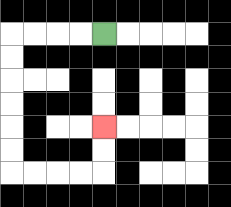{'start': '[4, 1]', 'end': '[4, 5]', 'path_directions': 'L,L,L,L,D,D,D,D,D,D,R,R,R,R,U,U', 'path_coordinates': '[[4, 1], [3, 1], [2, 1], [1, 1], [0, 1], [0, 2], [0, 3], [0, 4], [0, 5], [0, 6], [0, 7], [1, 7], [2, 7], [3, 7], [4, 7], [4, 6], [4, 5]]'}